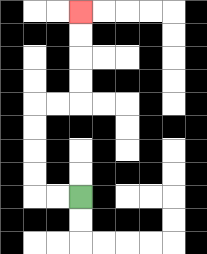{'start': '[3, 8]', 'end': '[3, 0]', 'path_directions': 'L,L,U,U,U,U,R,R,U,U,U,U', 'path_coordinates': '[[3, 8], [2, 8], [1, 8], [1, 7], [1, 6], [1, 5], [1, 4], [2, 4], [3, 4], [3, 3], [3, 2], [3, 1], [3, 0]]'}